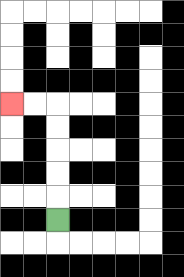{'start': '[2, 9]', 'end': '[0, 4]', 'path_directions': 'U,U,U,U,U,L,L', 'path_coordinates': '[[2, 9], [2, 8], [2, 7], [2, 6], [2, 5], [2, 4], [1, 4], [0, 4]]'}